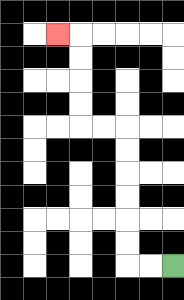{'start': '[7, 11]', 'end': '[2, 1]', 'path_directions': 'L,L,U,U,U,U,U,U,L,L,U,U,U,U,L', 'path_coordinates': '[[7, 11], [6, 11], [5, 11], [5, 10], [5, 9], [5, 8], [5, 7], [5, 6], [5, 5], [4, 5], [3, 5], [3, 4], [3, 3], [3, 2], [3, 1], [2, 1]]'}